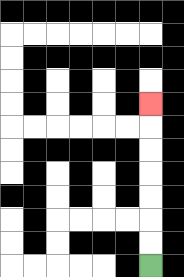{'start': '[6, 11]', 'end': '[6, 4]', 'path_directions': 'U,U,U,U,U,U,U', 'path_coordinates': '[[6, 11], [6, 10], [6, 9], [6, 8], [6, 7], [6, 6], [6, 5], [6, 4]]'}